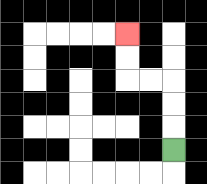{'start': '[7, 6]', 'end': '[5, 1]', 'path_directions': 'U,U,U,L,L,U,U', 'path_coordinates': '[[7, 6], [7, 5], [7, 4], [7, 3], [6, 3], [5, 3], [5, 2], [5, 1]]'}